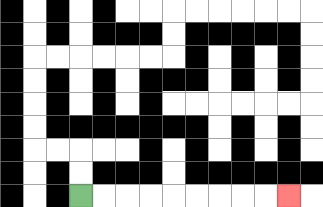{'start': '[3, 8]', 'end': '[12, 8]', 'path_directions': 'R,R,R,R,R,R,R,R,R', 'path_coordinates': '[[3, 8], [4, 8], [5, 8], [6, 8], [7, 8], [8, 8], [9, 8], [10, 8], [11, 8], [12, 8]]'}